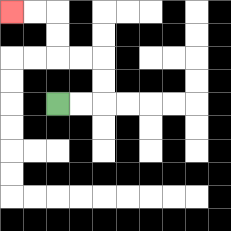{'start': '[2, 4]', 'end': '[0, 0]', 'path_directions': 'R,R,U,U,L,L,U,U,L,L', 'path_coordinates': '[[2, 4], [3, 4], [4, 4], [4, 3], [4, 2], [3, 2], [2, 2], [2, 1], [2, 0], [1, 0], [0, 0]]'}